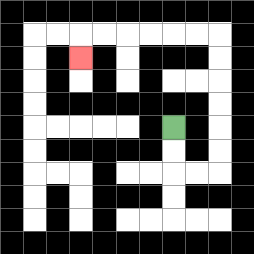{'start': '[7, 5]', 'end': '[3, 2]', 'path_directions': 'D,D,R,R,U,U,U,U,U,U,L,L,L,L,L,L,D', 'path_coordinates': '[[7, 5], [7, 6], [7, 7], [8, 7], [9, 7], [9, 6], [9, 5], [9, 4], [9, 3], [9, 2], [9, 1], [8, 1], [7, 1], [6, 1], [5, 1], [4, 1], [3, 1], [3, 2]]'}